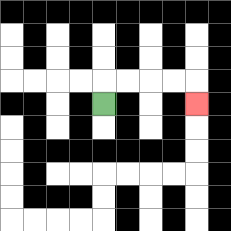{'start': '[4, 4]', 'end': '[8, 4]', 'path_directions': 'U,R,R,R,R,D', 'path_coordinates': '[[4, 4], [4, 3], [5, 3], [6, 3], [7, 3], [8, 3], [8, 4]]'}